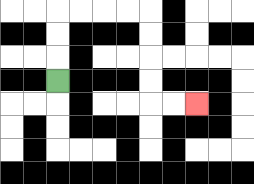{'start': '[2, 3]', 'end': '[8, 4]', 'path_directions': 'U,U,U,R,R,R,R,D,D,D,D,R,R', 'path_coordinates': '[[2, 3], [2, 2], [2, 1], [2, 0], [3, 0], [4, 0], [5, 0], [6, 0], [6, 1], [6, 2], [6, 3], [6, 4], [7, 4], [8, 4]]'}